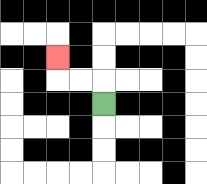{'start': '[4, 4]', 'end': '[2, 2]', 'path_directions': 'U,L,L,U', 'path_coordinates': '[[4, 4], [4, 3], [3, 3], [2, 3], [2, 2]]'}